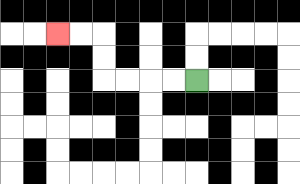{'start': '[8, 3]', 'end': '[2, 1]', 'path_directions': 'L,L,L,L,U,U,L,L', 'path_coordinates': '[[8, 3], [7, 3], [6, 3], [5, 3], [4, 3], [4, 2], [4, 1], [3, 1], [2, 1]]'}